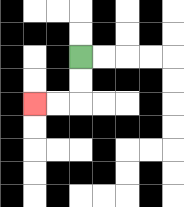{'start': '[3, 2]', 'end': '[1, 4]', 'path_directions': 'D,D,L,L', 'path_coordinates': '[[3, 2], [3, 3], [3, 4], [2, 4], [1, 4]]'}